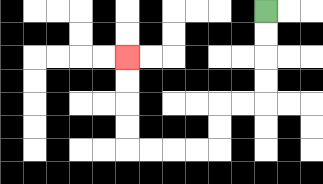{'start': '[11, 0]', 'end': '[5, 2]', 'path_directions': 'D,D,D,D,L,L,D,D,L,L,L,L,U,U,U,U', 'path_coordinates': '[[11, 0], [11, 1], [11, 2], [11, 3], [11, 4], [10, 4], [9, 4], [9, 5], [9, 6], [8, 6], [7, 6], [6, 6], [5, 6], [5, 5], [5, 4], [5, 3], [5, 2]]'}